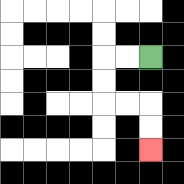{'start': '[6, 2]', 'end': '[6, 6]', 'path_directions': 'L,L,D,D,R,R,D,D', 'path_coordinates': '[[6, 2], [5, 2], [4, 2], [4, 3], [4, 4], [5, 4], [6, 4], [6, 5], [6, 6]]'}